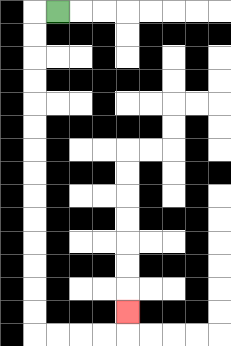{'start': '[2, 0]', 'end': '[5, 13]', 'path_directions': 'L,D,D,D,D,D,D,D,D,D,D,D,D,D,D,R,R,R,R,U', 'path_coordinates': '[[2, 0], [1, 0], [1, 1], [1, 2], [1, 3], [1, 4], [1, 5], [1, 6], [1, 7], [1, 8], [1, 9], [1, 10], [1, 11], [1, 12], [1, 13], [1, 14], [2, 14], [3, 14], [4, 14], [5, 14], [5, 13]]'}